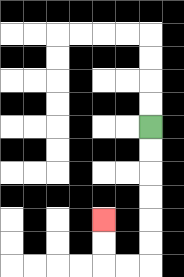{'start': '[6, 5]', 'end': '[4, 9]', 'path_directions': 'D,D,D,D,D,D,L,L,U,U', 'path_coordinates': '[[6, 5], [6, 6], [6, 7], [6, 8], [6, 9], [6, 10], [6, 11], [5, 11], [4, 11], [4, 10], [4, 9]]'}